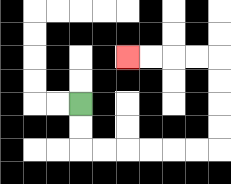{'start': '[3, 4]', 'end': '[5, 2]', 'path_directions': 'D,D,R,R,R,R,R,R,U,U,U,U,L,L,L,L', 'path_coordinates': '[[3, 4], [3, 5], [3, 6], [4, 6], [5, 6], [6, 6], [7, 6], [8, 6], [9, 6], [9, 5], [9, 4], [9, 3], [9, 2], [8, 2], [7, 2], [6, 2], [5, 2]]'}